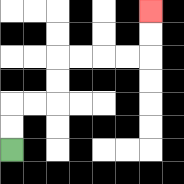{'start': '[0, 6]', 'end': '[6, 0]', 'path_directions': 'U,U,R,R,U,U,R,R,R,R,U,U', 'path_coordinates': '[[0, 6], [0, 5], [0, 4], [1, 4], [2, 4], [2, 3], [2, 2], [3, 2], [4, 2], [5, 2], [6, 2], [6, 1], [6, 0]]'}